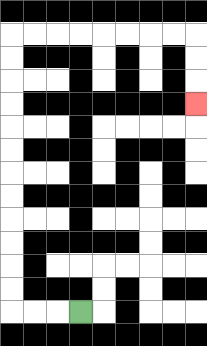{'start': '[3, 13]', 'end': '[8, 4]', 'path_directions': 'L,L,L,U,U,U,U,U,U,U,U,U,U,U,U,R,R,R,R,R,R,R,R,D,D,D', 'path_coordinates': '[[3, 13], [2, 13], [1, 13], [0, 13], [0, 12], [0, 11], [0, 10], [0, 9], [0, 8], [0, 7], [0, 6], [0, 5], [0, 4], [0, 3], [0, 2], [0, 1], [1, 1], [2, 1], [3, 1], [4, 1], [5, 1], [6, 1], [7, 1], [8, 1], [8, 2], [8, 3], [8, 4]]'}